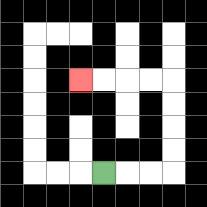{'start': '[4, 7]', 'end': '[3, 3]', 'path_directions': 'R,R,R,U,U,U,U,L,L,L,L', 'path_coordinates': '[[4, 7], [5, 7], [6, 7], [7, 7], [7, 6], [7, 5], [7, 4], [7, 3], [6, 3], [5, 3], [4, 3], [3, 3]]'}